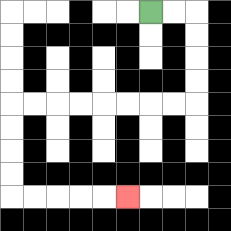{'start': '[6, 0]', 'end': '[5, 8]', 'path_directions': 'R,R,D,D,D,D,L,L,L,L,L,L,L,L,D,D,D,D,R,R,R,R,R', 'path_coordinates': '[[6, 0], [7, 0], [8, 0], [8, 1], [8, 2], [8, 3], [8, 4], [7, 4], [6, 4], [5, 4], [4, 4], [3, 4], [2, 4], [1, 4], [0, 4], [0, 5], [0, 6], [0, 7], [0, 8], [1, 8], [2, 8], [3, 8], [4, 8], [5, 8]]'}